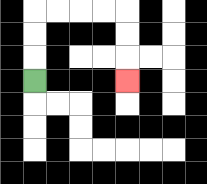{'start': '[1, 3]', 'end': '[5, 3]', 'path_directions': 'U,U,U,R,R,R,R,D,D,D', 'path_coordinates': '[[1, 3], [1, 2], [1, 1], [1, 0], [2, 0], [3, 0], [4, 0], [5, 0], [5, 1], [5, 2], [5, 3]]'}